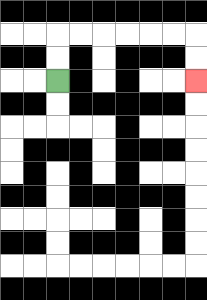{'start': '[2, 3]', 'end': '[8, 3]', 'path_directions': 'U,U,R,R,R,R,R,R,D,D', 'path_coordinates': '[[2, 3], [2, 2], [2, 1], [3, 1], [4, 1], [5, 1], [6, 1], [7, 1], [8, 1], [8, 2], [8, 3]]'}